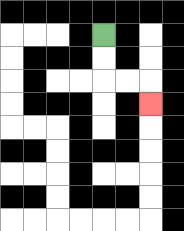{'start': '[4, 1]', 'end': '[6, 4]', 'path_directions': 'D,D,R,R,D', 'path_coordinates': '[[4, 1], [4, 2], [4, 3], [5, 3], [6, 3], [6, 4]]'}